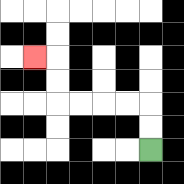{'start': '[6, 6]', 'end': '[1, 2]', 'path_directions': 'U,U,L,L,L,L,U,U,L', 'path_coordinates': '[[6, 6], [6, 5], [6, 4], [5, 4], [4, 4], [3, 4], [2, 4], [2, 3], [2, 2], [1, 2]]'}